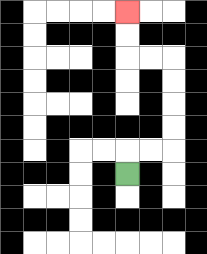{'start': '[5, 7]', 'end': '[5, 0]', 'path_directions': 'U,R,R,U,U,U,U,L,L,U,U', 'path_coordinates': '[[5, 7], [5, 6], [6, 6], [7, 6], [7, 5], [7, 4], [7, 3], [7, 2], [6, 2], [5, 2], [5, 1], [5, 0]]'}